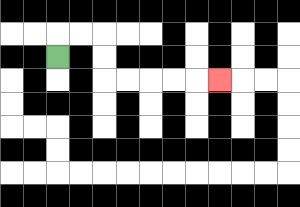{'start': '[2, 2]', 'end': '[9, 3]', 'path_directions': 'U,R,R,D,D,R,R,R,R,R', 'path_coordinates': '[[2, 2], [2, 1], [3, 1], [4, 1], [4, 2], [4, 3], [5, 3], [6, 3], [7, 3], [8, 3], [9, 3]]'}